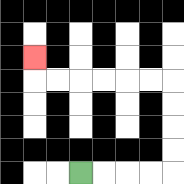{'start': '[3, 7]', 'end': '[1, 2]', 'path_directions': 'R,R,R,R,U,U,U,U,L,L,L,L,L,L,U', 'path_coordinates': '[[3, 7], [4, 7], [5, 7], [6, 7], [7, 7], [7, 6], [7, 5], [7, 4], [7, 3], [6, 3], [5, 3], [4, 3], [3, 3], [2, 3], [1, 3], [1, 2]]'}